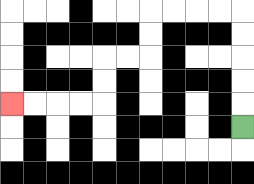{'start': '[10, 5]', 'end': '[0, 4]', 'path_directions': 'U,U,U,U,U,L,L,L,L,D,D,L,L,D,D,L,L,L,L', 'path_coordinates': '[[10, 5], [10, 4], [10, 3], [10, 2], [10, 1], [10, 0], [9, 0], [8, 0], [7, 0], [6, 0], [6, 1], [6, 2], [5, 2], [4, 2], [4, 3], [4, 4], [3, 4], [2, 4], [1, 4], [0, 4]]'}